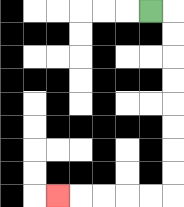{'start': '[6, 0]', 'end': '[2, 8]', 'path_directions': 'R,D,D,D,D,D,D,D,D,L,L,L,L,L', 'path_coordinates': '[[6, 0], [7, 0], [7, 1], [7, 2], [7, 3], [7, 4], [7, 5], [7, 6], [7, 7], [7, 8], [6, 8], [5, 8], [4, 8], [3, 8], [2, 8]]'}